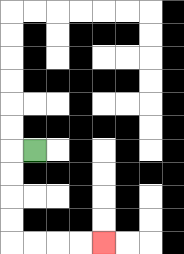{'start': '[1, 6]', 'end': '[4, 10]', 'path_directions': 'L,D,D,D,D,R,R,R,R', 'path_coordinates': '[[1, 6], [0, 6], [0, 7], [0, 8], [0, 9], [0, 10], [1, 10], [2, 10], [3, 10], [4, 10]]'}